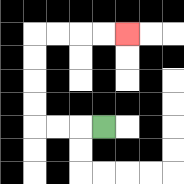{'start': '[4, 5]', 'end': '[5, 1]', 'path_directions': 'L,L,L,U,U,U,U,R,R,R,R', 'path_coordinates': '[[4, 5], [3, 5], [2, 5], [1, 5], [1, 4], [1, 3], [1, 2], [1, 1], [2, 1], [3, 1], [4, 1], [5, 1]]'}